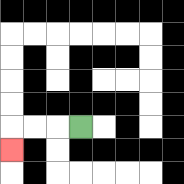{'start': '[3, 5]', 'end': '[0, 6]', 'path_directions': 'L,L,L,D', 'path_coordinates': '[[3, 5], [2, 5], [1, 5], [0, 5], [0, 6]]'}